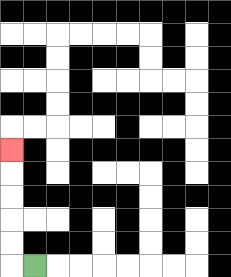{'start': '[1, 11]', 'end': '[0, 6]', 'path_directions': 'L,U,U,U,U,U', 'path_coordinates': '[[1, 11], [0, 11], [0, 10], [0, 9], [0, 8], [0, 7], [0, 6]]'}